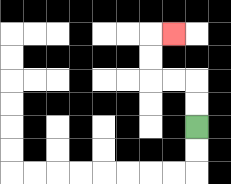{'start': '[8, 5]', 'end': '[7, 1]', 'path_directions': 'U,U,L,L,U,U,R', 'path_coordinates': '[[8, 5], [8, 4], [8, 3], [7, 3], [6, 3], [6, 2], [6, 1], [7, 1]]'}